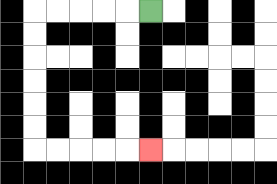{'start': '[6, 0]', 'end': '[6, 6]', 'path_directions': 'L,L,L,L,L,D,D,D,D,D,D,R,R,R,R,R', 'path_coordinates': '[[6, 0], [5, 0], [4, 0], [3, 0], [2, 0], [1, 0], [1, 1], [1, 2], [1, 3], [1, 4], [1, 5], [1, 6], [2, 6], [3, 6], [4, 6], [5, 6], [6, 6]]'}